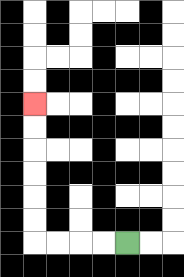{'start': '[5, 10]', 'end': '[1, 4]', 'path_directions': 'L,L,L,L,U,U,U,U,U,U', 'path_coordinates': '[[5, 10], [4, 10], [3, 10], [2, 10], [1, 10], [1, 9], [1, 8], [1, 7], [1, 6], [1, 5], [1, 4]]'}